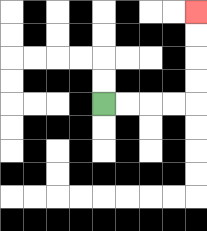{'start': '[4, 4]', 'end': '[8, 0]', 'path_directions': 'R,R,R,R,U,U,U,U', 'path_coordinates': '[[4, 4], [5, 4], [6, 4], [7, 4], [8, 4], [8, 3], [8, 2], [8, 1], [8, 0]]'}